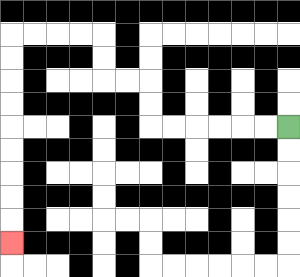{'start': '[12, 5]', 'end': '[0, 10]', 'path_directions': 'L,L,L,L,L,L,U,U,L,L,U,U,L,L,L,L,D,D,D,D,D,D,D,D,D', 'path_coordinates': '[[12, 5], [11, 5], [10, 5], [9, 5], [8, 5], [7, 5], [6, 5], [6, 4], [6, 3], [5, 3], [4, 3], [4, 2], [4, 1], [3, 1], [2, 1], [1, 1], [0, 1], [0, 2], [0, 3], [0, 4], [0, 5], [0, 6], [0, 7], [0, 8], [0, 9], [0, 10]]'}